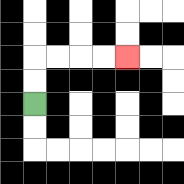{'start': '[1, 4]', 'end': '[5, 2]', 'path_directions': 'U,U,R,R,R,R', 'path_coordinates': '[[1, 4], [1, 3], [1, 2], [2, 2], [3, 2], [4, 2], [5, 2]]'}